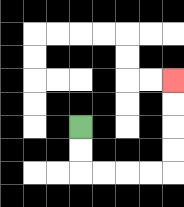{'start': '[3, 5]', 'end': '[7, 3]', 'path_directions': 'D,D,R,R,R,R,U,U,U,U', 'path_coordinates': '[[3, 5], [3, 6], [3, 7], [4, 7], [5, 7], [6, 7], [7, 7], [7, 6], [7, 5], [7, 4], [7, 3]]'}